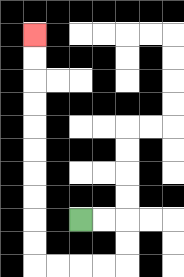{'start': '[3, 9]', 'end': '[1, 1]', 'path_directions': 'R,R,D,D,L,L,L,L,U,U,U,U,U,U,U,U,U,U', 'path_coordinates': '[[3, 9], [4, 9], [5, 9], [5, 10], [5, 11], [4, 11], [3, 11], [2, 11], [1, 11], [1, 10], [1, 9], [1, 8], [1, 7], [1, 6], [1, 5], [1, 4], [1, 3], [1, 2], [1, 1]]'}